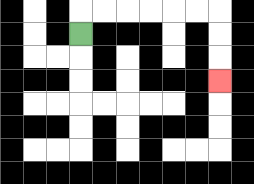{'start': '[3, 1]', 'end': '[9, 3]', 'path_directions': 'U,R,R,R,R,R,R,D,D,D', 'path_coordinates': '[[3, 1], [3, 0], [4, 0], [5, 0], [6, 0], [7, 0], [8, 0], [9, 0], [9, 1], [9, 2], [9, 3]]'}